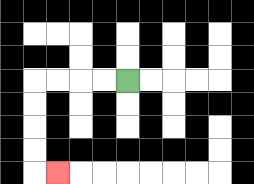{'start': '[5, 3]', 'end': '[2, 7]', 'path_directions': 'L,L,L,L,D,D,D,D,R', 'path_coordinates': '[[5, 3], [4, 3], [3, 3], [2, 3], [1, 3], [1, 4], [1, 5], [1, 6], [1, 7], [2, 7]]'}